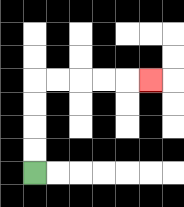{'start': '[1, 7]', 'end': '[6, 3]', 'path_directions': 'U,U,U,U,R,R,R,R,R', 'path_coordinates': '[[1, 7], [1, 6], [1, 5], [1, 4], [1, 3], [2, 3], [3, 3], [4, 3], [5, 3], [6, 3]]'}